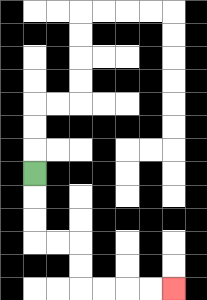{'start': '[1, 7]', 'end': '[7, 12]', 'path_directions': 'D,D,D,R,R,D,D,R,R,R,R', 'path_coordinates': '[[1, 7], [1, 8], [1, 9], [1, 10], [2, 10], [3, 10], [3, 11], [3, 12], [4, 12], [5, 12], [6, 12], [7, 12]]'}